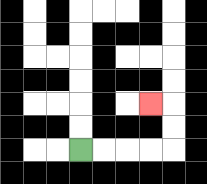{'start': '[3, 6]', 'end': '[6, 4]', 'path_directions': 'R,R,R,R,U,U,L', 'path_coordinates': '[[3, 6], [4, 6], [5, 6], [6, 6], [7, 6], [7, 5], [7, 4], [6, 4]]'}